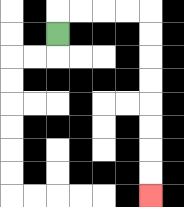{'start': '[2, 1]', 'end': '[6, 8]', 'path_directions': 'U,R,R,R,R,D,D,D,D,D,D,D,D', 'path_coordinates': '[[2, 1], [2, 0], [3, 0], [4, 0], [5, 0], [6, 0], [6, 1], [6, 2], [6, 3], [6, 4], [6, 5], [6, 6], [6, 7], [6, 8]]'}